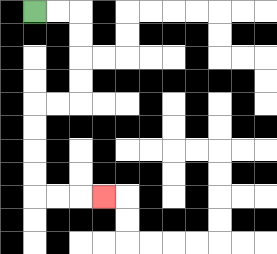{'start': '[1, 0]', 'end': '[4, 8]', 'path_directions': 'R,R,D,D,D,D,L,L,D,D,D,D,R,R,R', 'path_coordinates': '[[1, 0], [2, 0], [3, 0], [3, 1], [3, 2], [3, 3], [3, 4], [2, 4], [1, 4], [1, 5], [1, 6], [1, 7], [1, 8], [2, 8], [3, 8], [4, 8]]'}